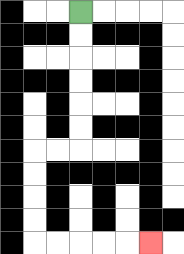{'start': '[3, 0]', 'end': '[6, 10]', 'path_directions': 'D,D,D,D,D,D,L,L,D,D,D,D,R,R,R,R,R', 'path_coordinates': '[[3, 0], [3, 1], [3, 2], [3, 3], [3, 4], [3, 5], [3, 6], [2, 6], [1, 6], [1, 7], [1, 8], [1, 9], [1, 10], [2, 10], [3, 10], [4, 10], [5, 10], [6, 10]]'}